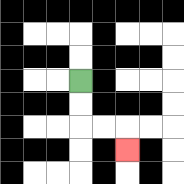{'start': '[3, 3]', 'end': '[5, 6]', 'path_directions': 'D,D,R,R,D', 'path_coordinates': '[[3, 3], [3, 4], [3, 5], [4, 5], [5, 5], [5, 6]]'}